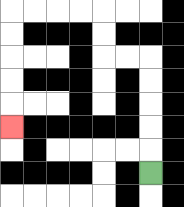{'start': '[6, 7]', 'end': '[0, 5]', 'path_directions': 'U,U,U,U,U,L,L,U,U,L,L,L,L,D,D,D,D,D', 'path_coordinates': '[[6, 7], [6, 6], [6, 5], [6, 4], [6, 3], [6, 2], [5, 2], [4, 2], [4, 1], [4, 0], [3, 0], [2, 0], [1, 0], [0, 0], [0, 1], [0, 2], [0, 3], [0, 4], [0, 5]]'}